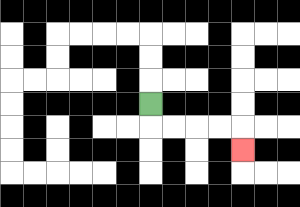{'start': '[6, 4]', 'end': '[10, 6]', 'path_directions': 'D,R,R,R,R,D', 'path_coordinates': '[[6, 4], [6, 5], [7, 5], [8, 5], [9, 5], [10, 5], [10, 6]]'}